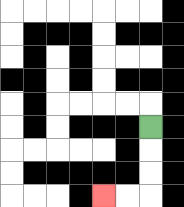{'start': '[6, 5]', 'end': '[4, 8]', 'path_directions': 'D,D,D,L,L', 'path_coordinates': '[[6, 5], [6, 6], [6, 7], [6, 8], [5, 8], [4, 8]]'}